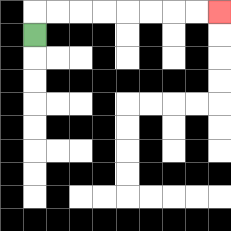{'start': '[1, 1]', 'end': '[9, 0]', 'path_directions': 'U,R,R,R,R,R,R,R,R', 'path_coordinates': '[[1, 1], [1, 0], [2, 0], [3, 0], [4, 0], [5, 0], [6, 0], [7, 0], [8, 0], [9, 0]]'}